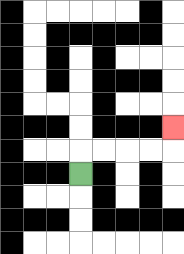{'start': '[3, 7]', 'end': '[7, 5]', 'path_directions': 'U,R,R,R,R,U', 'path_coordinates': '[[3, 7], [3, 6], [4, 6], [5, 6], [6, 6], [7, 6], [7, 5]]'}